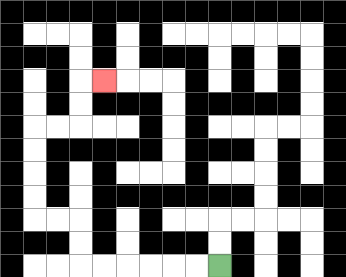{'start': '[9, 11]', 'end': '[4, 3]', 'path_directions': 'L,L,L,L,L,L,U,U,L,L,U,U,U,U,R,R,U,U,R', 'path_coordinates': '[[9, 11], [8, 11], [7, 11], [6, 11], [5, 11], [4, 11], [3, 11], [3, 10], [3, 9], [2, 9], [1, 9], [1, 8], [1, 7], [1, 6], [1, 5], [2, 5], [3, 5], [3, 4], [3, 3], [4, 3]]'}